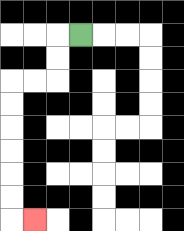{'start': '[3, 1]', 'end': '[1, 9]', 'path_directions': 'L,D,D,L,L,D,D,D,D,D,D,R', 'path_coordinates': '[[3, 1], [2, 1], [2, 2], [2, 3], [1, 3], [0, 3], [0, 4], [0, 5], [0, 6], [0, 7], [0, 8], [0, 9], [1, 9]]'}